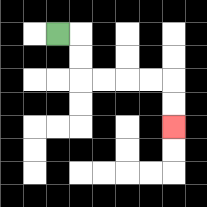{'start': '[2, 1]', 'end': '[7, 5]', 'path_directions': 'R,D,D,R,R,R,R,D,D', 'path_coordinates': '[[2, 1], [3, 1], [3, 2], [3, 3], [4, 3], [5, 3], [6, 3], [7, 3], [7, 4], [7, 5]]'}